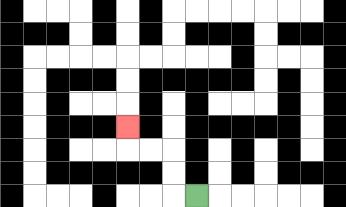{'start': '[8, 8]', 'end': '[5, 5]', 'path_directions': 'L,U,U,L,L,U', 'path_coordinates': '[[8, 8], [7, 8], [7, 7], [7, 6], [6, 6], [5, 6], [5, 5]]'}